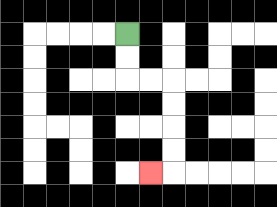{'start': '[5, 1]', 'end': '[6, 7]', 'path_directions': 'D,D,R,R,D,D,D,D,L', 'path_coordinates': '[[5, 1], [5, 2], [5, 3], [6, 3], [7, 3], [7, 4], [7, 5], [7, 6], [7, 7], [6, 7]]'}